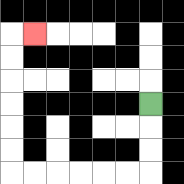{'start': '[6, 4]', 'end': '[1, 1]', 'path_directions': 'D,D,D,L,L,L,L,L,L,U,U,U,U,U,U,R', 'path_coordinates': '[[6, 4], [6, 5], [6, 6], [6, 7], [5, 7], [4, 7], [3, 7], [2, 7], [1, 7], [0, 7], [0, 6], [0, 5], [0, 4], [0, 3], [0, 2], [0, 1], [1, 1]]'}